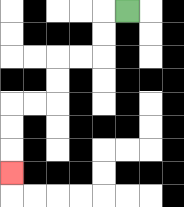{'start': '[5, 0]', 'end': '[0, 7]', 'path_directions': 'L,D,D,L,L,D,D,L,L,D,D,D', 'path_coordinates': '[[5, 0], [4, 0], [4, 1], [4, 2], [3, 2], [2, 2], [2, 3], [2, 4], [1, 4], [0, 4], [0, 5], [0, 6], [0, 7]]'}